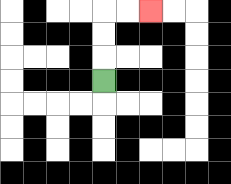{'start': '[4, 3]', 'end': '[6, 0]', 'path_directions': 'U,U,U,R,R', 'path_coordinates': '[[4, 3], [4, 2], [4, 1], [4, 0], [5, 0], [6, 0]]'}